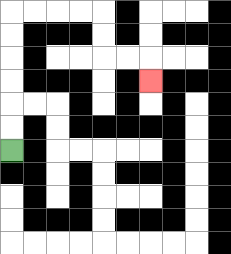{'start': '[0, 6]', 'end': '[6, 3]', 'path_directions': 'U,U,U,U,U,U,R,R,R,R,D,D,R,R,D', 'path_coordinates': '[[0, 6], [0, 5], [0, 4], [0, 3], [0, 2], [0, 1], [0, 0], [1, 0], [2, 0], [3, 0], [4, 0], [4, 1], [4, 2], [5, 2], [6, 2], [6, 3]]'}